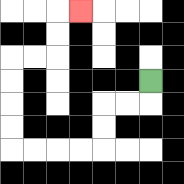{'start': '[6, 3]', 'end': '[3, 0]', 'path_directions': 'D,L,L,D,D,L,L,L,L,U,U,U,U,R,R,U,U,R', 'path_coordinates': '[[6, 3], [6, 4], [5, 4], [4, 4], [4, 5], [4, 6], [3, 6], [2, 6], [1, 6], [0, 6], [0, 5], [0, 4], [0, 3], [0, 2], [1, 2], [2, 2], [2, 1], [2, 0], [3, 0]]'}